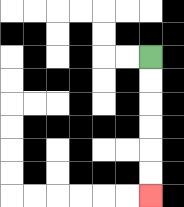{'start': '[6, 2]', 'end': '[6, 8]', 'path_directions': 'D,D,D,D,D,D', 'path_coordinates': '[[6, 2], [6, 3], [6, 4], [6, 5], [6, 6], [6, 7], [6, 8]]'}